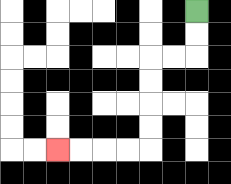{'start': '[8, 0]', 'end': '[2, 6]', 'path_directions': 'D,D,L,L,D,D,D,D,L,L,L,L', 'path_coordinates': '[[8, 0], [8, 1], [8, 2], [7, 2], [6, 2], [6, 3], [6, 4], [6, 5], [6, 6], [5, 6], [4, 6], [3, 6], [2, 6]]'}